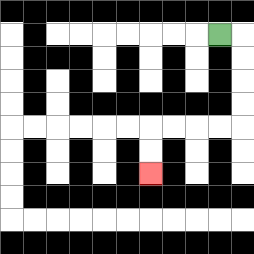{'start': '[9, 1]', 'end': '[6, 7]', 'path_directions': 'R,D,D,D,D,L,L,L,L,D,D', 'path_coordinates': '[[9, 1], [10, 1], [10, 2], [10, 3], [10, 4], [10, 5], [9, 5], [8, 5], [7, 5], [6, 5], [6, 6], [6, 7]]'}